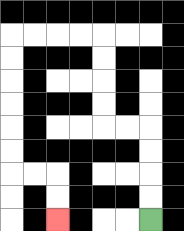{'start': '[6, 9]', 'end': '[2, 9]', 'path_directions': 'U,U,U,U,L,L,U,U,U,U,L,L,L,L,D,D,D,D,D,D,R,R,D,D', 'path_coordinates': '[[6, 9], [6, 8], [6, 7], [6, 6], [6, 5], [5, 5], [4, 5], [4, 4], [4, 3], [4, 2], [4, 1], [3, 1], [2, 1], [1, 1], [0, 1], [0, 2], [0, 3], [0, 4], [0, 5], [0, 6], [0, 7], [1, 7], [2, 7], [2, 8], [2, 9]]'}